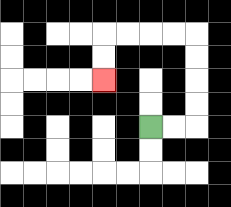{'start': '[6, 5]', 'end': '[4, 3]', 'path_directions': 'R,R,U,U,U,U,L,L,L,L,D,D', 'path_coordinates': '[[6, 5], [7, 5], [8, 5], [8, 4], [8, 3], [8, 2], [8, 1], [7, 1], [6, 1], [5, 1], [4, 1], [4, 2], [4, 3]]'}